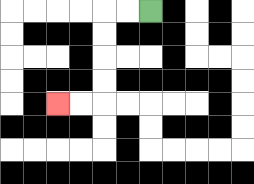{'start': '[6, 0]', 'end': '[2, 4]', 'path_directions': 'L,L,D,D,D,D,L,L', 'path_coordinates': '[[6, 0], [5, 0], [4, 0], [4, 1], [4, 2], [4, 3], [4, 4], [3, 4], [2, 4]]'}